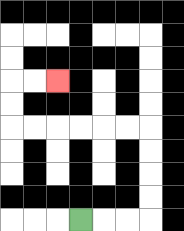{'start': '[3, 9]', 'end': '[2, 3]', 'path_directions': 'R,R,R,U,U,U,U,L,L,L,L,L,L,U,U,R,R', 'path_coordinates': '[[3, 9], [4, 9], [5, 9], [6, 9], [6, 8], [6, 7], [6, 6], [6, 5], [5, 5], [4, 5], [3, 5], [2, 5], [1, 5], [0, 5], [0, 4], [0, 3], [1, 3], [2, 3]]'}